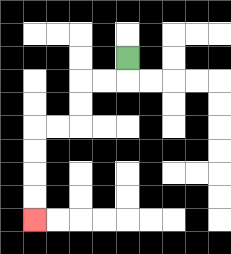{'start': '[5, 2]', 'end': '[1, 9]', 'path_directions': 'D,L,L,D,D,L,L,D,D,D,D', 'path_coordinates': '[[5, 2], [5, 3], [4, 3], [3, 3], [3, 4], [3, 5], [2, 5], [1, 5], [1, 6], [1, 7], [1, 8], [1, 9]]'}